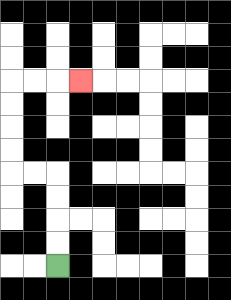{'start': '[2, 11]', 'end': '[3, 3]', 'path_directions': 'U,U,U,U,L,L,U,U,U,U,R,R,R', 'path_coordinates': '[[2, 11], [2, 10], [2, 9], [2, 8], [2, 7], [1, 7], [0, 7], [0, 6], [0, 5], [0, 4], [0, 3], [1, 3], [2, 3], [3, 3]]'}